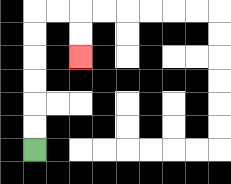{'start': '[1, 6]', 'end': '[3, 2]', 'path_directions': 'U,U,U,U,U,U,R,R,D,D', 'path_coordinates': '[[1, 6], [1, 5], [1, 4], [1, 3], [1, 2], [1, 1], [1, 0], [2, 0], [3, 0], [3, 1], [3, 2]]'}